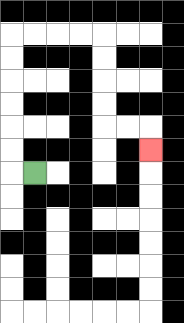{'start': '[1, 7]', 'end': '[6, 6]', 'path_directions': 'L,U,U,U,U,U,U,R,R,R,R,D,D,D,D,R,R,D', 'path_coordinates': '[[1, 7], [0, 7], [0, 6], [0, 5], [0, 4], [0, 3], [0, 2], [0, 1], [1, 1], [2, 1], [3, 1], [4, 1], [4, 2], [4, 3], [4, 4], [4, 5], [5, 5], [6, 5], [6, 6]]'}